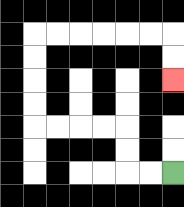{'start': '[7, 7]', 'end': '[7, 3]', 'path_directions': 'L,L,U,U,L,L,L,L,U,U,U,U,R,R,R,R,R,R,D,D', 'path_coordinates': '[[7, 7], [6, 7], [5, 7], [5, 6], [5, 5], [4, 5], [3, 5], [2, 5], [1, 5], [1, 4], [1, 3], [1, 2], [1, 1], [2, 1], [3, 1], [4, 1], [5, 1], [6, 1], [7, 1], [7, 2], [7, 3]]'}